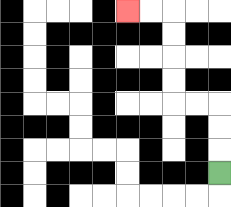{'start': '[9, 7]', 'end': '[5, 0]', 'path_directions': 'U,U,U,L,L,U,U,U,U,L,L', 'path_coordinates': '[[9, 7], [9, 6], [9, 5], [9, 4], [8, 4], [7, 4], [7, 3], [7, 2], [7, 1], [7, 0], [6, 0], [5, 0]]'}